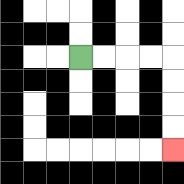{'start': '[3, 2]', 'end': '[7, 6]', 'path_directions': 'R,R,R,R,D,D,D,D', 'path_coordinates': '[[3, 2], [4, 2], [5, 2], [6, 2], [7, 2], [7, 3], [7, 4], [7, 5], [7, 6]]'}